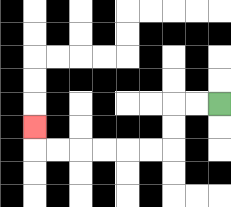{'start': '[9, 4]', 'end': '[1, 5]', 'path_directions': 'L,L,D,D,L,L,L,L,L,L,U', 'path_coordinates': '[[9, 4], [8, 4], [7, 4], [7, 5], [7, 6], [6, 6], [5, 6], [4, 6], [3, 6], [2, 6], [1, 6], [1, 5]]'}